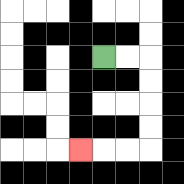{'start': '[4, 2]', 'end': '[3, 6]', 'path_directions': 'R,R,D,D,D,D,L,L,L', 'path_coordinates': '[[4, 2], [5, 2], [6, 2], [6, 3], [6, 4], [6, 5], [6, 6], [5, 6], [4, 6], [3, 6]]'}